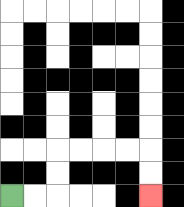{'start': '[0, 8]', 'end': '[6, 8]', 'path_directions': 'R,R,U,U,R,R,R,R,D,D', 'path_coordinates': '[[0, 8], [1, 8], [2, 8], [2, 7], [2, 6], [3, 6], [4, 6], [5, 6], [6, 6], [6, 7], [6, 8]]'}